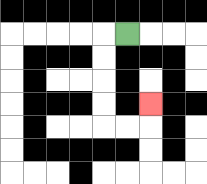{'start': '[5, 1]', 'end': '[6, 4]', 'path_directions': 'L,D,D,D,D,R,R,U', 'path_coordinates': '[[5, 1], [4, 1], [4, 2], [4, 3], [4, 4], [4, 5], [5, 5], [6, 5], [6, 4]]'}